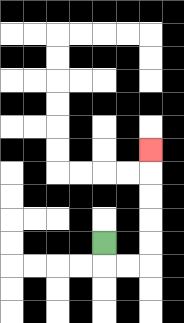{'start': '[4, 10]', 'end': '[6, 6]', 'path_directions': 'D,R,R,U,U,U,U,U', 'path_coordinates': '[[4, 10], [4, 11], [5, 11], [6, 11], [6, 10], [6, 9], [6, 8], [6, 7], [6, 6]]'}